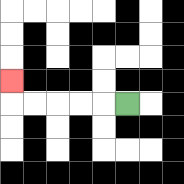{'start': '[5, 4]', 'end': '[0, 3]', 'path_directions': 'L,L,L,L,L,U', 'path_coordinates': '[[5, 4], [4, 4], [3, 4], [2, 4], [1, 4], [0, 4], [0, 3]]'}